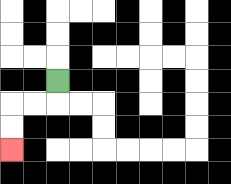{'start': '[2, 3]', 'end': '[0, 6]', 'path_directions': 'D,L,L,D,D', 'path_coordinates': '[[2, 3], [2, 4], [1, 4], [0, 4], [0, 5], [0, 6]]'}